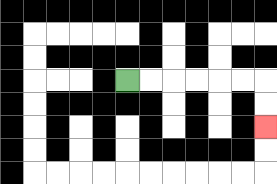{'start': '[5, 3]', 'end': '[11, 5]', 'path_directions': 'R,R,R,R,R,R,D,D', 'path_coordinates': '[[5, 3], [6, 3], [7, 3], [8, 3], [9, 3], [10, 3], [11, 3], [11, 4], [11, 5]]'}